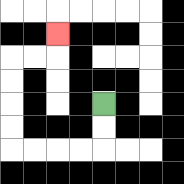{'start': '[4, 4]', 'end': '[2, 1]', 'path_directions': 'D,D,L,L,L,L,U,U,U,U,R,R,U', 'path_coordinates': '[[4, 4], [4, 5], [4, 6], [3, 6], [2, 6], [1, 6], [0, 6], [0, 5], [0, 4], [0, 3], [0, 2], [1, 2], [2, 2], [2, 1]]'}